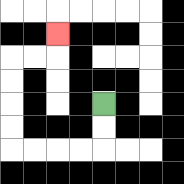{'start': '[4, 4]', 'end': '[2, 1]', 'path_directions': 'D,D,L,L,L,L,U,U,U,U,R,R,U', 'path_coordinates': '[[4, 4], [4, 5], [4, 6], [3, 6], [2, 6], [1, 6], [0, 6], [0, 5], [0, 4], [0, 3], [0, 2], [1, 2], [2, 2], [2, 1]]'}